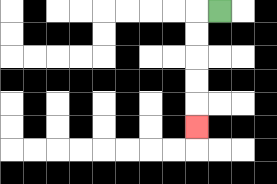{'start': '[9, 0]', 'end': '[8, 5]', 'path_directions': 'L,D,D,D,D,D', 'path_coordinates': '[[9, 0], [8, 0], [8, 1], [8, 2], [8, 3], [8, 4], [8, 5]]'}